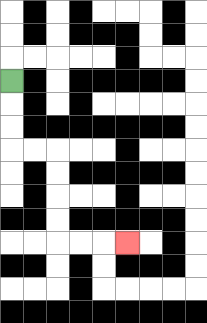{'start': '[0, 3]', 'end': '[5, 10]', 'path_directions': 'D,D,D,R,R,D,D,D,D,R,R,R', 'path_coordinates': '[[0, 3], [0, 4], [0, 5], [0, 6], [1, 6], [2, 6], [2, 7], [2, 8], [2, 9], [2, 10], [3, 10], [4, 10], [5, 10]]'}